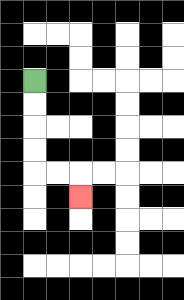{'start': '[1, 3]', 'end': '[3, 8]', 'path_directions': 'D,D,D,D,R,R,D', 'path_coordinates': '[[1, 3], [1, 4], [1, 5], [1, 6], [1, 7], [2, 7], [3, 7], [3, 8]]'}